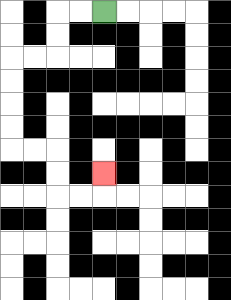{'start': '[4, 0]', 'end': '[4, 7]', 'path_directions': 'L,L,D,D,L,L,D,D,D,D,R,R,D,D,R,R,U', 'path_coordinates': '[[4, 0], [3, 0], [2, 0], [2, 1], [2, 2], [1, 2], [0, 2], [0, 3], [0, 4], [0, 5], [0, 6], [1, 6], [2, 6], [2, 7], [2, 8], [3, 8], [4, 8], [4, 7]]'}